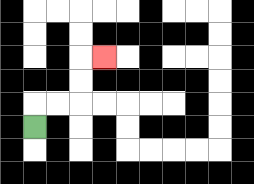{'start': '[1, 5]', 'end': '[4, 2]', 'path_directions': 'U,R,R,U,U,R', 'path_coordinates': '[[1, 5], [1, 4], [2, 4], [3, 4], [3, 3], [3, 2], [4, 2]]'}